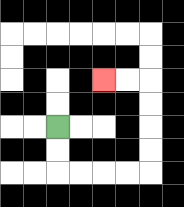{'start': '[2, 5]', 'end': '[4, 3]', 'path_directions': 'D,D,R,R,R,R,U,U,U,U,L,L', 'path_coordinates': '[[2, 5], [2, 6], [2, 7], [3, 7], [4, 7], [5, 7], [6, 7], [6, 6], [6, 5], [6, 4], [6, 3], [5, 3], [4, 3]]'}